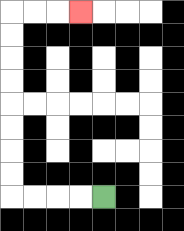{'start': '[4, 8]', 'end': '[3, 0]', 'path_directions': 'L,L,L,L,U,U,U,U,U,U,U,U,R,R,R', 'path_coordinates': '[[4, 8], [3, 8], [2, 8], [1, 8], [0, 8], [0, 7], [0, 6], [0, 5], [0, 4], [0, 3], [0, 2], [0, 1], [0, 0], [1, 0], [2, 0], [3, 0]]'}